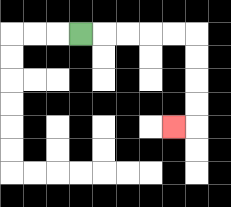{'start': '[3, 1]', 'end': '[7, 5]', 'path_directions': 'R,R,R,R,R,D,D,D,D,L', 'path_coordinates': '[[3, 1], [4, 1], [5, 1], [6, 1], [7, 1], [8, 1], [8, 2], [8, 3], [8, 4], [8, 5], [7, 5]]'}